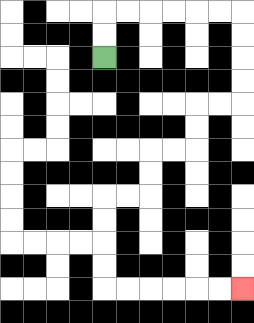{'start': '[4, 2]', 'end': '[10, 12]', 'path_directions': 'U,U,R,R,R,R,R,R,D,D,D,D,L,L,D,D,L,L,D,D,L,L,D,D,D,D,R,R,R,R,R,R', 'path_coordinates': '[[4, 2], [4, 1], [4, 0], [5, 0], [6, 0], [7, 0], [8, 0], [9, 0], [10, 0], [10, 1], [10, 2], [10, 3], [10, 4], [9, 4], [8, 4], [8, 5], [8, 6], [7, 6], [6, 6], [6, 7], [6, 8], [5, 8], [4, 8], [4, 9], [4, 10], [4, 11], [4, 12], [5, 12], [6, 12], [7, 12], [8, 12], [9, 12], [10, 12]]'}